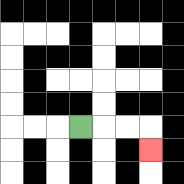{'start': '[3, 5]', 'end': '[6, 6]', 'path_directions': 'R,R,R,D', 'path_coordinates': '[[3, 5], [4, 5], [5, 5], [6, 5], [6, 6]]'}